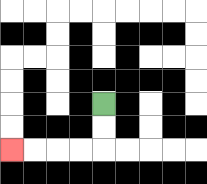{'start': '[4, 4]', 'end': '[0, 6]', 'path_directions': 'D,D,L,L,L,L', 'path_coordinates': '[[4, 4], [4, 5], [4, 6], [3, 6], [2, 6], [1, 6], [0, 6]]'}